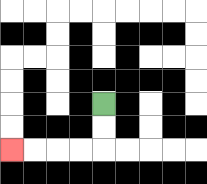{'start': '[4, 4]', 'end': '[0, 6]', 'path_directions': 'D,D,L,L,L,L', 'path_coordinates': '[[4, 4], [4, 5], [4, 6], [3, 6], [2, 6], [1, 6], [0, 6]]'}